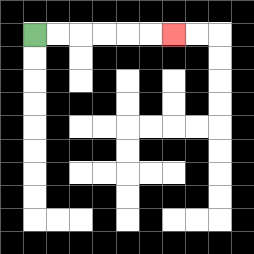{'start': '[1, 1]', 'end': '[7, 1]', 'path_directions': 'R,R,R,R,R,R', 'path_coordinates': '[[1, 1], [2, 1], [3, 1], [4, 1], [5, 1], [6, 1], [7, 1]]'}